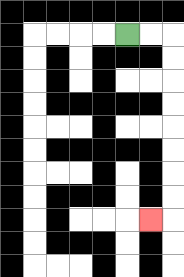{'start': '[5, 1]', 'end': '[6, 9]', 'path_directions': 'R,R,D,D,D,D,D,D,D,D,L', 'path_coordinates': '[[5, 1], [6, 1], [7, 1], [7, 2], [7, 3], [7, 4], [7, 5], [7, 6], [7, 7], [7, 8], [7, 9], [6, 9]]'}